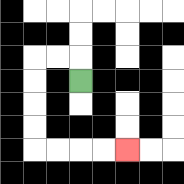{'start': '[3, 3]', 'end': '[5, 6]', 'path_directions': 'U,L,L,D,D,D,D,R,R,R,R', 'path_coordinates': '[[3, 3], [3, 2], [2, 2], [1, 2], [1, 3], [1, 4], [1, 5], [1, 6], [2, 6], [3, 6], [4, 6], [5, 6]]'}